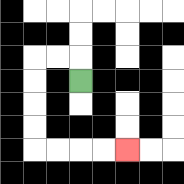{'start': '[3, 3]', 'end': '[5, 6]', 'path_directions': 'U,L,L,D,D,D,D,R,R,R,R', 'path_coordinates': '[[3, 3], [3, 2], [2, 2], [1, 2], [1, 3], [1, 4], [1, 5], [1, 6], [2, 6], [3, 6], [4, 6], [5, 6]]'}